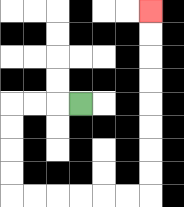{'start': '[3, 4]', 'end': '[6, 0]', 'path_directions': 'L,L,L,D,D,D,D,R,R,R,R,R,R,U,U,U,U,U,U,U,U', 'path_coordinates': '[[3, 4], [2, 4], [1, 4], [0, 4], [0, 5], [0, 6], [0, 7], [0, 8], [1, 8], [2, 8], [3, 8], [4, 8], [5, 8], [6, 8], [6, 7], [6, 6], [6, 5], [6, 4], [6, 3], [6, 2], [6, 1], [6, 0]]'}